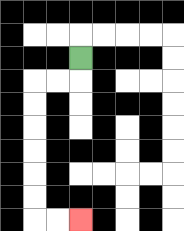{'start': '[3, 2]', 'end': '[3, 9]', 'path_directions': 'D,L,L,D,D,D,D,D,D,R,R', 'path_coordinates': '[[3, 2], [3, 3], [2, 3], [1, 3], [1, 4], [1, 5], [1, 6], [1, 7], [1, 8], [1, 9], [2, 9], [3, 9]]'}